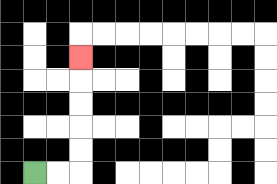{'start': '[1, 7]', 'end': '[3, 2]', 'path_directions': 'R,R,U,U,U,U,U', 'path_coordinates': '[[1, 7], [2, 7], [3, 7], [3, 6], [3, 5], [3, 4], [3, 3], [3, 2]]'}